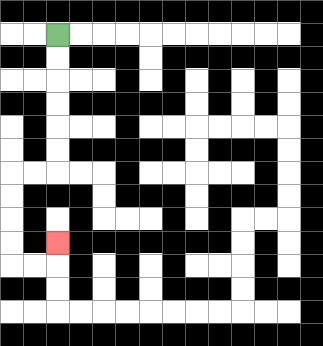{'start': '[2, 1]', 'end': '[2, 10]', 'path_directions': 'D,D,D,D,D,D,L,L,D,D,D,D,R,R,U', 'path_coordinates': '[[2, 1], [2, 2], [2, 3], [2, 4], [2, 5], [2, 6], [2, 7], [1, 7], [0, 7], [0, 8], [0, 9], [0, 10], [0, 11], [1, 11], [2, 11], [2, 10]]'}